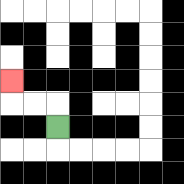{'start': '[2, 5]', 'end': '[0, 3]', 'path_directions': 'U,L,L,U', 'path_coordinates': '[[2, 5], [2, 4], [1, 4], [0, 4], [0, 3]]'}